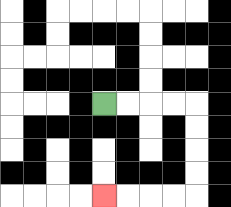{'start': '[4, 4]', 'end': '[4, 8]', 'path_directions': 'R,R,R,R,D,D,D,D,L,L,L,L', 'path_coordinates': '[[4, 4], [5, 4], [6, 4], [7, 4], [8, 4], [8, 5], [8, 6], [8, 7], [8, 8], [7, 8], [6, 8], [5, 8], [4, 8]]'}